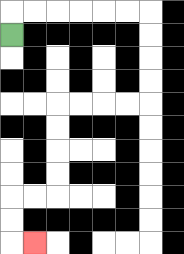{'start': '[0, 1]', 'end': '[1, 10]', 'path_directions': 'U,R,R,R,R,R,R,D,D,D,D,L,L,L,L,D,D,D,D,L,L,D,D,R', 'path_coordinates': '[[0, 1], [0, 0], [1, 0], [2, 0], [3, 0], [4, 0], [5, 0], [6, 0], [6, 1], [6, 2], [6, 3], [6, 4], [5, 4], [4, 4], [3, 4], [2, 4], [2, 5], [2, 6], [2, 7], [2, 8], [1, 8], [0, 8], [0, 9], [0, 10], [1, 10]]'}